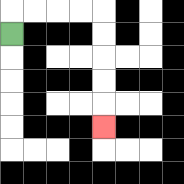{'start': '[0, 1]', 'end': '[4, 5]', 'path_directions': 'U,R,R,R,R,D,D,D,D,D', 'path_coordinates': '[[0, 1], [0, 0], [1, 0], [2, 0], [3, 0], [4, 0], [4, 1], [4, 2], [4, 3], [4, 4], [4, 5]]'}